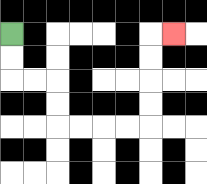{'start': '[0, 1]', 'end': '[7, 1]', 'path_directions': 'D,D,R,R,D,D,R,R,R,R,U,U,U,U,R', 'path_coordinates': '[[0, 1], [0, 2], [0, 3], [1, 3], [2, 3], [2, 4], [2, 5], [3, 5], [4, 5], [5, 5], [6, 5], [6, 4], [6, 3], [6, 2], [6, 1], [7, 1]]'}